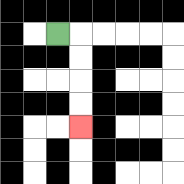{'start': '[2, 1]', 'end': '[3, 5]', 'path_directions': 'R,D,D,D,D', 'path_coordinates': '[[2, 1], [3, 1], [3, 2], [3, 3], [3, 4], [3, 5]]'}